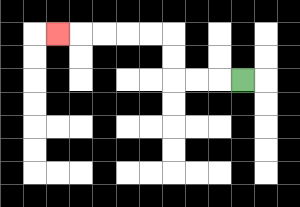{'start': '[10, 3]', 'end': '[2, 1]', 'path_directions': 'L,L,L,U,U,L,L,L,L,L', 'path_coordinates': '[[10, 3], [9, 3], [8, 3], [7, 3], [7, 2], [7, 1], [6, 1], [5, 1], [4, 1], [3, 1], [2, 1]]'}